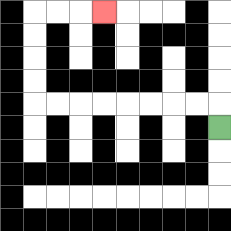{'start': '[9, 5]', 'end': '[4, 0]', 'path_directions': 'U,L,L,L,L,L,L,L,L,U,U,U,U,R,R,R', 'path_coordinates': '[[9, 5], [9, 4], [8, 4], [7, 4], [6, 4], [5, 4], [4, 4], [3, 4], [2, 4], [1, 4], [1, 3], [1, 2], [1, 1], [1, 0], [2, 0], [3, 0], [4, 0]]'}